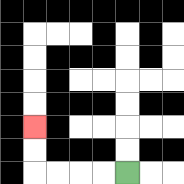{'start': '[5, 7]', 'end': '[1, 5]', 'path_directions': 'L,L,L,L,U,U', 'path_coordinates': '[[5, 7], [4, 7], [3, 7], [2, 7], [1, 7], [1, 6], [1, 5]]'}